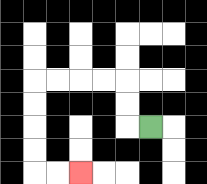{'start': '[6, 5]', 'end': '[3, 7]', 'path_directions': 'L,U,U,L,L,L,L,D,D,D,D,R,R', 'path_coordinates': '[[6, 5], [5, 5], [5, 4], [5, 3], [4, 3], [3, 3], [2, 3], [1, 3], [1, 4], [1, 5], [1, 6], [1, 7], [2, 7], [3, 7]]'}